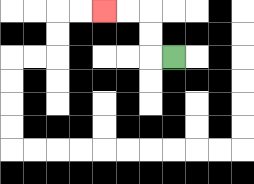{'start': '[7, 2]', 'end': '[4, 0]', 'path_directions': 'L,U,U,L,L', 'path_coordinates': '[[7, 2], [6, 2], [6, 1], [6, 0], [5, 0], [4, 0]]'}